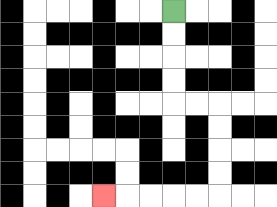{'start': '[7, 0]', 'end': '[4, 8]', 'path_directions': 'D,D,D,D,R,R,D,D,D,D,L,L,L,L,L', 'path_coordinates': '[[7, 0], [7, 1], [7, 2], [7, 3], [7, 4], [8, 4], [9, 4], [9, 5], [9, 6], [9, 7], [9, 8], [8, 8], [7, 8], [6, 8], [5, 8], [4, 8]]'}